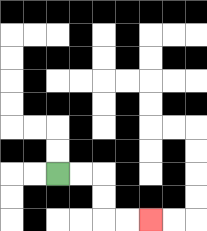{'start': '[2, 7]', 'end': '[6, 9]', 'path_directions': 'R,R,D,D,R,R', 'path_coordinates': '[[2, 7], [3, 7], [4, 7], [4, 8], [4, 9], [5, 9], [6, 9]]'}